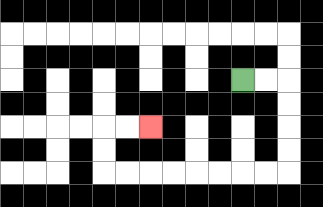{'start': '[10, 3]', 'end': '[6, 5]', 'path_directions': 'R,R,D,D,D,D,L,L,L,L,L,L,L,L,U,U,R,R', 'path_coordinates': '[[10, 3], [11, 3], [12, 3], [12, 4], [12, 5], [12, 6], [12, 7], [11, 7], [10, 7], [9, 7], [8, 7], [7, 7], [6, 7], [5, 7], [4, 7], [4, 6], [4, 5], [5, 5], [6, 5]]'}